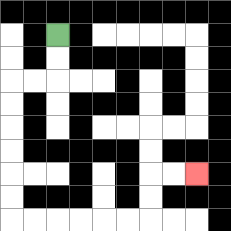{'start': '[2, 1]', 'end': '[8, 7]', 'path_directions': 'D,D,L,L,D,D,D,D,D,D,R,R,R,R,R,R,U,U,R,R', 'path_coordinates': '[[2, 1], [2, 2], [2, 3], [1, 3], [0, 3], [0, 4], [0, 5], [0, 6], [0, 7], [0, 8], [0, 9], [1, 9], [2, 9], [3, 9], [4, 9], [5, 9], [6, 9], [6, 8], [6, 7], [7, 7], [8, 7]]'}